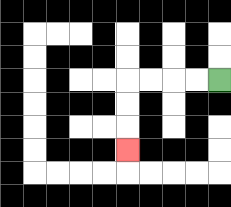{'start': '[9, 3]', 'end': '[5, 6]', 'path_directions': 'L,L,L,L,D,D,D', 'path_coordinates': '[[9, 3], [8, 3], [7, 3], [6, 3], [5, 3], [5, 4], [5, 5], [5, 6]]'}